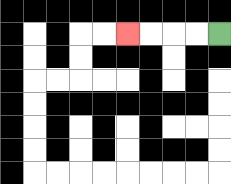{'start': '[9, 1]', 'end': '[5, 1]', 'path_directions': 'L,L,L,L', 'path_coordinates': '[[9, 1], [8, 1], [7, 1], [6, 1], [5, 1]]'}